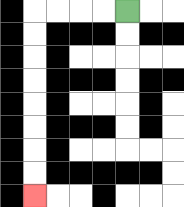{'start': '[5, 0]', 'end': '[1, 8]', 'path_directions': 'L,L,L,L,D,D,D,D,D,D,D,D', 'path_coordinates': '[[5, 0], [4, 0], [3, 0], [2, 0], [1, 0], [1, 1], [1, 2], [1, 3], [1, 4], [1, 5], [1, 6], [1, 7], [1, 8]]'}